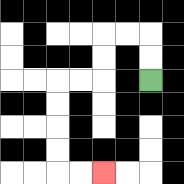{'start': '[6, 3]', 'end': '[4, 7]', 'path_directions': 'U,U,L,L,D,D,L,L,D,D,D,D,R,R', 'path_coordinates': '[[6, 3], [6, 2], [6, 1], [5, 1], [4, 1], [4, 2], [4, 3], [3, 3], [2, 3], [2, 4], [2, 5], [2, 6], [2, 7], [3, 7], [4, 7]]'}